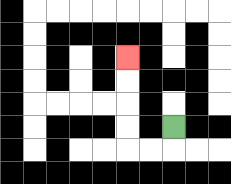{'start': '[7, 5]', 'end': '[5, 2]', 'path_directions': 'D,L,L,U,U,U,U', 'path_coordinates': '[[7, 5], [7, 6], [6, 6], [5, 6], [5, 5], [5, 4], [5, 3], [5, 2]]'}